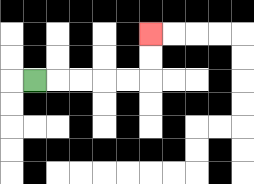{'start': '[1, 3]', 'end': '[6, 1]', 'path_directions': 'R,R,R,R,R,U,U', 'path_coordinates': '[[1, 3], [2, 3], [3, 3], [4, 3], [5, 3], [6, 3], [6, 2], [6, 1]]'}